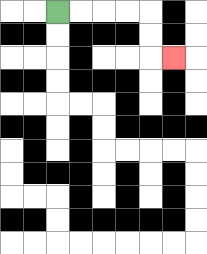{'start': '[2, 0]', 'end': '[7, 2]', 'path_directions': 'R,R,R,R,D,D,R', 'path_coordinates': '[[2, 0], [3, 0], [4, 0], [5, 0], [6, 0], [6, 1], [6, 2], [7, 2]]'}